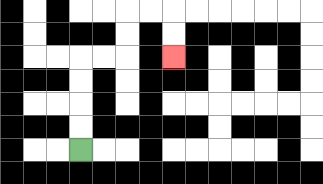{'start': '[3, 6]', 'end': '[7, 2]', 'path_directions': 'U,U,U,U,R,R,U,U,R,R,D,D', 'path_coordinates': '[[3, 6], [3, 5], [3, 4], [3, 3], [3, 2], [4, 2], [5, 2], [5, 1], [5, 0], [6, 0], [7, 0], [7, 1], [7, 2]]'}